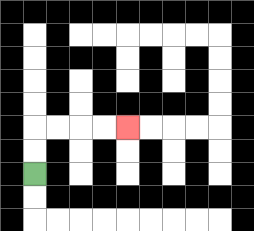{'start': '[1, 7]', 'end': '[5, 5]', 'path_directions': 'U,U,R,R,R,R', 'path_coordinates': '[[1, 7], [1, 6], [1, 5], [2, 5], [3, 5], [4, 5], [5, 5]]'}